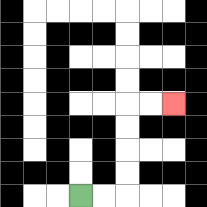{'start': '[3, 8]', 'end': '[7, 4]', 'path_directions': 'R,R,U,U,U,U,R,R', 'path_coordinates': '[[3, 8], [4, 8], [5, 8], [5, 7], [5, 6], [5, 5], [5, 4], [6, 4], [7, 4]]'}